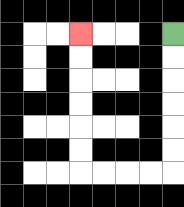{'start': '[7, 1]', 'end': '[3, 1]', 'path_directions': 'D,D,D,D,D,D,L,L,L,L,U,U,U,U,U,U', 'path_coordinates': '[[7, 1], [7, 2], [7, 3], [7, 4], [7, 5], [7, 6], [7, 7], [6, 7], [5, 7], [4, 7], [3, 7], [3, 6], [3, 5], [3, 4], [3, 3], [3, 2], [3, 1]]'}